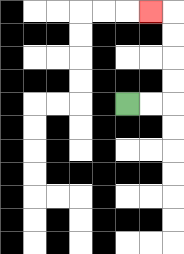{'start': '[5, 4]', 'end': '[6, 0]', 'path_directions': 'R,R,U,U,U,U,L', 'path_coordinates': '[[5, 4], [6, 4], [7, 4], [7, 3], [7, 2], [7, 1], [7, 0], [6, 0]]'}